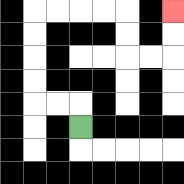{'start': '[3, 5]', 'end': '[7, 0]', 'path_directions': 'U,L,L,U,U,U,U,R,R,R,R,D,D,R,R,U,U', 'path_coordinates': '[[3, 5], [3, 4], [2, 4], [1, 4], [1, 3], [1, 2], [1, 1], [1, 0], [2, 0], [3, 0], [4, 0], [5, 0], [5, 1], [5, 2], [6, 2], [7, 2], [7, 1], [7, 0]]'}